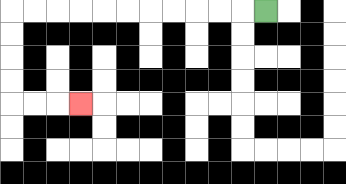{'start': '[11, 0]', 'end': '[3, 4]', 'path_directions': 'L,L,L,L,L,L,L,L,L,L,L,D,D,D,D,R,R,R', 'path_coordinates': '[[11, 0], [10, 0], [9, 0], [8, 0], [7, 0], [6, 0], [5, 0], [4, 0], [3, 0], [2, 0], [1, 0], [0, 0], [0, 1], [0, 2], [0, 3], [0, 4], [1, 4], [2, 4], [3, 4]]'}